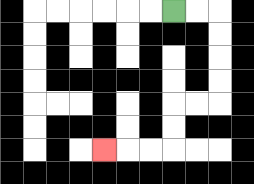{'start': '[7, 0]', 'end': '[4, 6]', 'path_directions': 'R,R,D,D,D,D,L,L,D,D,L,L,L', 'path_coordinates': '[[7, 0], [8, 0], [9, 0], [9, 1], [9, 2], [9, 3], [9, 4], [8, 4], [7, 4], [7, 5], [7, 6], [6, 6], [5, 6], [4, 6]]'}